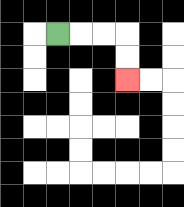{'start': '[2, 1]', 'end': '[5, 3]', 'path_directions': 'R,R,R,D,D', 'path_coordinates': '[[2, 1], [3, 1], [4, 1], [5, 1], [5, 2], [5, 3]]'}